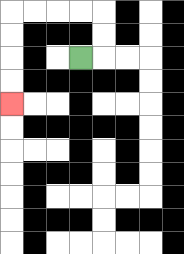{'start': '[3, 2]', 'end': '[0, 4]', 'path_directions': 'R,U,U,L,L,L,L,D,D,D,D', 'path_coordinates': '[[3, 2], [4, 2], [4, 1], [4, 0], [3, 0], [2, 0], [1, 0], [0, 0], [0, 1], [0, 2], [0, 3], [0, 4]]'}